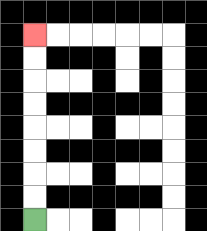{'start': '[1, 9]', 'end': '[1, 1]', 'path_directions': 'U,U,U,U,U,U,U,U', 'path_coordinates': '[[1, 9], [1, 8], [1, 7], [1, 6], [1, 5], [1, 4], [1, 3], [1, 2], [1, 1]]'}